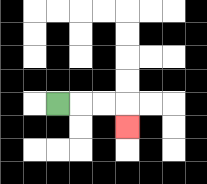{'start': '[2, 4]', 'end': '[5, 5]', 'path_directions': 'R,R,R,D', 'path_coordinates': '[[2, 4], [3, 4], [4, 4], [5, 4], [5, 5]]'}